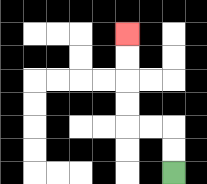{'start': '[7, 7]', 'end': '[5, 1]', 'path_directions': 'U,U,L,L,U,U,U,U', 'path_coordinates': '[[7, 7], [7, 6], [7, 5], [6, 5], [5, 5], [5, 4], [5, 3], [5, 2], [5, 1]]'}